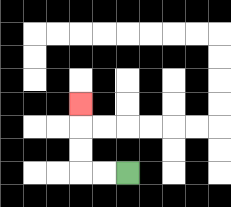{'start': '[5, 7]', 'end': '[3, 4]', 'path_directions': 'L,L,U,U,U', 'path_coordinates': '[[5, 7], [4, 7], [3, 7], [3, 6], [3, 5], [3, 4]]'}